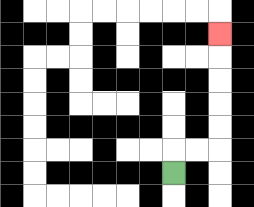{'start': '[7, 7]', 'end': '[9, 1]', 'path_directions': 'U,R,R,U,U,U,U,U', 'path_coordinates': '[[7, 7], [7, 6], [8, 6], [9, 6], [9, 5], [9, 4], [9, 3], [9, 2], [9, 1]]'}